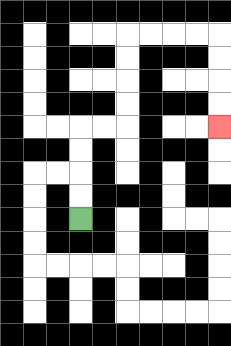{'start': '[3, 9]', 'end': '[9, 5]', 'path_directions': 'U,U,U,U,R,R,U,U,U,U,R,R,R,R,D,D,D,D', 'path_coordinates': '[[3, 9], [3, 8], [3, 7], [3, 6], [3, 5], [4, 5], [5, 5], [5, 4], [5, 3], [5, 2], [5, 1], [6, 1], [7, 1], [8, 1], [9, 1], [9, 2], [9, 3], [9, 4], [9, 5]]'}